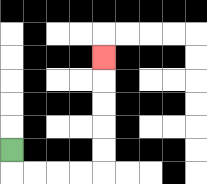{'start': '[0, 6]', 'end': '[4, 2]', 'path_directions': 'D,R,R,R,R,U,U,U,U,U', 'path_coordinates': '[[0, 6], [0, 7], [1, 7], [2, 7], [3, 7], [4, 7], [4, 6], [4, 5], [4, 4], [4, 3], [4, 2]]'}